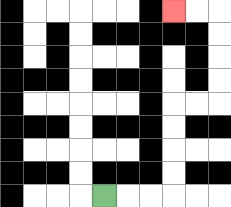{'start': '[4, 8]', 'end': '[7, 0]', 'path_directions': 'R,R,R,U,U,U,U,R,R,U,U,U,U,L,L', 'path_coordinates': '[[4, 8], [5, 8], [6, 8], [7, 8], [7, 7], [7, 6], [7, 5], [7, 4], [8, 4], [9, 4], [9, 3], [9, 2], [9, 1], [9, 0], [8, 0], [7, 0]]'}